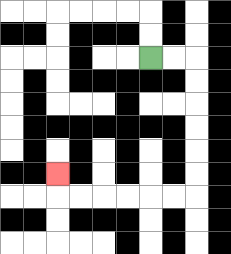{'start': '[6, 2]', 'end': '[2, 7]', 'path_directions': 'R,R,D,D,D,D,D,D,L,L,L,L,L,L,U', 'path_coordinates': '[[6, 2], [7, 2], [8, 2], [8, 3], [8, 4], [8, 5], [8, 6], [8, 7], [8, 8], [7, 8], [6, 8], [5, 8], [4, 8], [3, 8], [2, 8], [2, 7]]'}